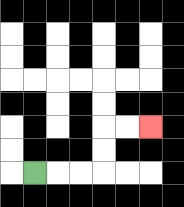{'start': '[1, 7]', 'end': '[6, 5]', 'path_directions': 'R,R,R,U,U,R,R', 'path_coordinates': '[[1, 7], [2, 7], [3, 7], [4, 7], [4, 6], [4, 5], [5, 5], [6, 5]]'}